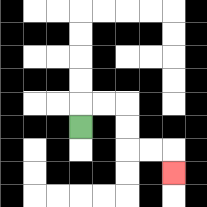{'start': '[3, 5]', 'end': '[7, 7]', 'path_directions': 'U,R,R,D,D,R,R,D', 'path_coordinates': '[[3, 5], [3, 4], [4, 4], [5, 4], [5, 5], [5, 6], [6, 6], [7, 6], [7, 7]]'}